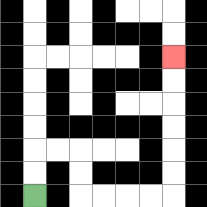{'start': '[1, 8]', 'end': '[7, 2]', 'path_directions': 'U,U,R,R,D,D,R,R,R,R,U,U,U,U,U,U', 'path_coordinates': '[[1, 8], [1, 7], [1, 6], [2, 6], [3, 6], [3, 7], [3, 8], [4, 8], [5, 8], [6, 8], [7, 8], [7, 7], [7, 6], [7, 5], [7, 4], [7, 3], [7, 2]]'}